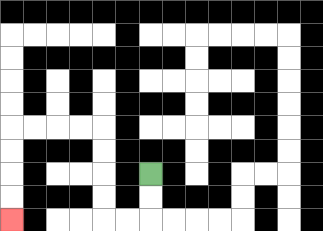{'start': '[6, 7]', 'end': '[0, 9]', 'path_directions': 'D,D,L,L,U,U,U,U,L,L,L,L,D,D,D,D', 'path_coordinates': '[[6, 7], [6, 8], [6, 9], [5, 9], [4, 9], [4, 8], [4, 7], [4, 6], [4, 5], [3, 5], [2, 5], [1, 5], [0, 5], [0, 6], [0, 7], [0, 8], [0, 9]]'}